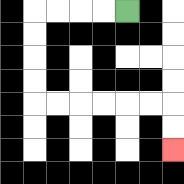{'start': '[5, 0]', 'end': '[7, 6]', 'path_directions': 'L,L,L,L,D,D,D,D,R,R,R,R,R,R,D,D', 'path_coordinates': '[[5, 0], [4, 0], [3, 0], [2, 0], [1, 0], [1, 1], [1, 2], [1, 3], [1, 4], [2, 4], [3, 4], [4, 4], [5, 4], [6, 4], [7, 4], [7, 5], [7, 6]]'}